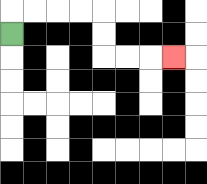{'start': '[0, 1]', 'end': '[7, 2]', 'path_directions': 'U,R,R,R,R,D,D,R,R,R', 'path_coordinates': '[[0, 1], [0, 0], [1, 0], [2, 0], [3, 0], [4, 0], [4, 1], [4, 2], [5, 2], [6, 2], [7, 2]]'}